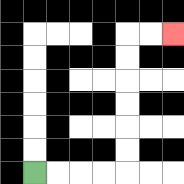{'start': '[1, 7]', 'end': '[7, 1]', 'path_directions': 'R,R,R,R,U,U,U,U,U,U,R,R', 'path_coordinates': '[[1, 7], [2, 7], [3, 7], [4, 7], [5, 7], [5, 6], [5, 5], [5, 4], [5, 3], [5, 2], [5, 1], [6, 1], [7, 1]]'}